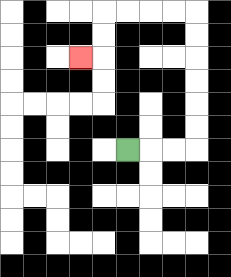{'start': '[5, 6]', 'end': '[3, 2]', 'path_directions': 'R,R,R,U,U,U,U,U,U,L,L,L,L,D,D,L', 'path_coordinates': '[[5, 6], [6, 6], [7, 6], [8, 6], [8, 5], [8, 4], [8, 3], [8, 2], [8, 1], [8, 0], [7, 0], [6, 0], [5, 0], [4, 0], [4, 1], [4, 2], [3, 2]]'}